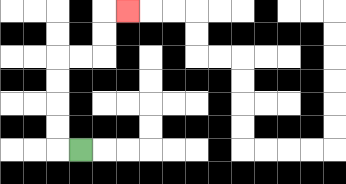{'start': '[3, 6]', 'end': '[5, 0]', 'path_directions': 'L,U,U,U,U,R,R,U,U,R', 'path_coordinates': '[[3, 6], [2, 6], [2, 5], [2, 4], [2, 3], [2, 2], [3, 2], [4, 2], [4, 1], [4, 0], [5, 0]]'}